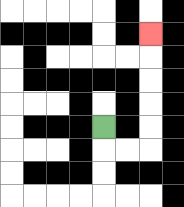{'start': '[4, 5]', 'end': '[6, 1]', 'path_directions': 'D,R,R,U,U,U,U,U', 'path_coordinates': '[[4, 5], [4, 6], [5, 6], [6, 6], [6, 5], [6, 4], [6, 3], [6, 2], [6, 1]]'}